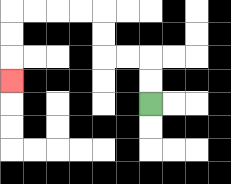{'start': '[6, 4]', 'end': '[0, 3]', 'path_directions': 'U,U,L,L,U,U,L,L,L,L,D,D,D', 'path_coordinates': '[[6, 4], [6, 3], [6, 2], [5, 2], [4, 2], [4, 1], [4, 0], [3, 0], [2, 0], [1, 0], [0, 0], [0, 1], [0, 2], [0, 3]]'}